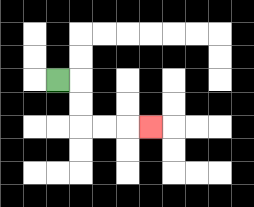{'start': '[2, 3]', 'end': '[6, 5]', 'path_directions': 'R,D,D,R,R,R', 'path_coordinates': '[[2, 3], [3, 3], [3, 4], [3, 5], [4, 5], [5, 5], [6, 5]]'}